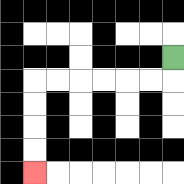{'start': '[7, 2]', 'end': '[1, 7]', 'path_directions': 'D,L,L,L,L,L,L,D,D,D,D', 'path_coordinates': '[[7, 2], [7, 3], [6, 3], [5, 3], [4, 3], [3, 3], [2, 3], [1, 3], [1, 4], [1, 5], [1, 6], [1, 7]]'}